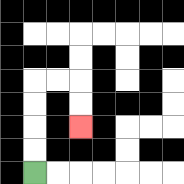{'start': '[1, 7]', 'end': '[3, 5]', 'path_directions': 'U,U,U,U,R,R,D,D', 'path_coordinates': '[[1, 7], [1, 6], [1, 5], [1, 4], [1, 3], [2, 3], [3, 3], [3, 4], [3, 5]]'}